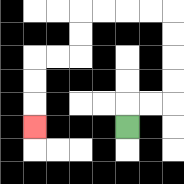{'start': '[5, 5]', 'end': '[1, 5]', 'path_directions': 'U,R,R,U,U,U,U,L,L,L,L,D,D,L,L,D,D,D', 'path_coordinates': '[[5, 5], [5, 4], [6, 4], [7, 4], [7, 3], [7, 2], [7, 1], [7, 0], [6, 0], [5, 0], [4, 0], [3, 0], [3, 1], [3, 2], [2, 2], [1, 2], [1, 3], [1, 4], [1, 5]]'}